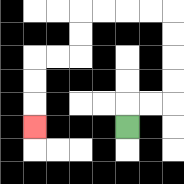{'start': '[5, 5]', 'end': '[1, 5]', 'path_directions': 'U,R,R,U,U,U,U,L,L,L,L,D,D,L,L,D,D,D', 'path_coordinates': '[[5, 5], [5, 4], [6, 4], [7, 4], [7, 3], [7, 2], [7, 1], [7, 0], [6, 0], [5, 0], [4, 0], [3, 0], [3, 1], [3, 2], [2, 2], [1, 2], [1, 3], [1, 4], [1, 5]]'}